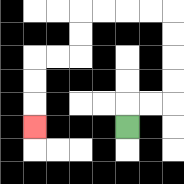{'start': '[5, 5]', 'end': '[1, 5]', 'path_directions': 'U,R,R,U,U,U,U,L,L,L,L,D,D,L,L,D,D,D', 'path_coordinates': '[[5, 5], [5, 4], [6, 4], [7, 4], [7, 3], [7, 2], [7, 1], [7, 0], [6, 0], [5, 0], [4, 0], [3, 0], [3, 1], [3, 2], [2, 2], [1, 2], [1, 3], [1, 4], [1, 5]]'}